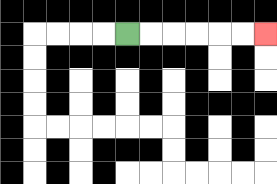{'start': '[5, 1]', 'end': '[11, 1]', 'path_directions': 'R,R,R,R,R,R', 'path_coordinates': '[[5, 1], [6, 1], [7, 1], [8, 1], [9, 1], [10, 1], [11, 1]]'}